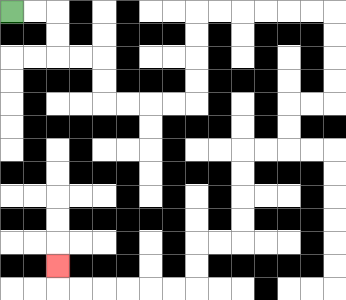{'start': '[0, 0]', 'end': '[2, 11]', 'path_directions': 'R,R,D,D,R,R,D,D,R,R,R,R,U,U,U,U,R,R,R,R,R,R,D,D,D,D,L,L,D,D,L,L,D,D,D,D,L,L,D,D,L,L,L,L,L,L,U', 'path_coordinates': '[[0, 0], [1, 0], [2, 0], [2, 1], [2, 2], [3, 2], [4, 2], [4, 3], [4, 4], [5, 4], [6, 4], [7, 4], [8, 4], [8, 3], [8, 2], [8, 1], [8, 0], [9, 0], [10, 0], [11, 0], [12, 0], [13, 0], [14, 0], [14, 1], [14, 2], [14, 3], [14, 4], [13, 4], [12, 4], [12, 5], [12, 6], [11, 6], [10, 6], [10, 7], [10, 8], [10, 9], [10, 10], [9, 10], [8, 10], [8, 11], [8, 12], [7, 12], [6, 12], [5, 12], [4, 12], [3, 12], [2, 12], [2, 11]]'}